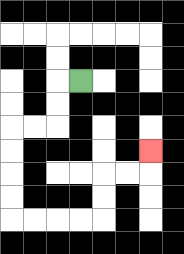{'start': '[3, 3]', 'end': '[6, 6]', 'path_directions': 'L,D,D,L,L,D,D,D,D,R,R,R,R,U,U,R,R,U', 'path_coordinates': '[[3, 3], [2, 3], [2, 4], [2, 5], [1, 5], [0, 5], [0, 6], [0, 7], [0, 8], [0, 9], [1, 9], [2, 9], [3, 9], [4, 9], [4, 8], [4, 7], [5, 7], [6, 7], [6, 6]]'}